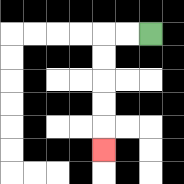{'start': '[6, 1]', 'end': '[4, 6]', 'path_directions': 'L,L,D,D,D,D,D', 'path_coordinates': '[[6, 1], [5, 1], [4, 1], [4, 2], [4, 3], [4, 4], [4, 5], [4, 6]]'}